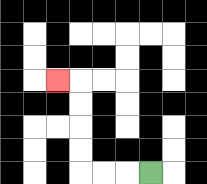{'start': '[6, 7]', 'end': '[2, 3]', 'path_directions': 'L,L,L,U,U,U,U,L', 'path_coordinates': '[[6, 7], [5, 7], [4, 7], [3, 7], [3, 6], [3, 5], [3, 4], [3, 3], [2, 3]]'}